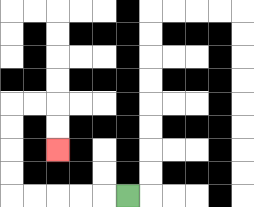{'start': '[5, 8]', 'end': '[2, 6]', 'path_directions': 'L,L,L,L,L,U,U,U,U,R,R,D,D', 'path_coordinates': '[[5, 8], [4, 8], [3, 8], [2, 8], [1, 8], [0, 8], [0, 7], [0, 6], [0, 5], [0, 4], [1, 4], [2, 4], [2, 5], [2, 6]]'}